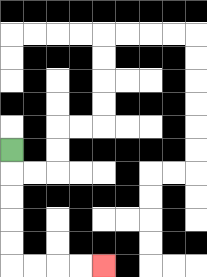{'start': '[0, 6]', 'end': '[4, 11]', 'path_directions': 'D,D,D,D,D,R,R,R,R', 'path_coordinates': '[[0, 6], [0, 7], [0, 8], [0, 9], [0, 10], [0, 11], [1, 11], [2, 11], [3, 11], [4, 11]]'}